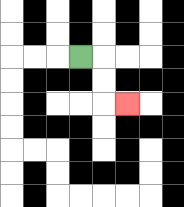{'start': '[3, 2]', 'end': '[5, 4]', 'path_directions': 'R,D,D,R', 'path_coordinates': '[[3, 2], [4, 2], [4, 3], [4, 4], [5, 4]]'}